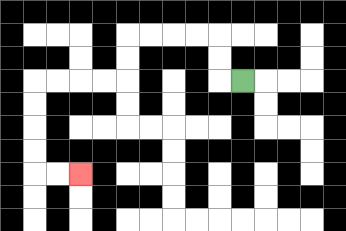{'start': '[10, 3]', 'end': '[3, 7]', 'path_directions': 'L,U,U,L,L,L,L,D,D,L,L,L,L,D,D,D,D,R,R', 'path_coordinates': '[[10, 3], [9, 3], [9, 2], [9, 1], [8, 1], [7, 1], [6, 1], [5, 1], [5, 2], [5, 3], [4, 3], [3, 3], [2, 3], [1, 3], [1, 4], [1, 5], [1, 6], [1, 7], [2, 7], [3, 7]]'}